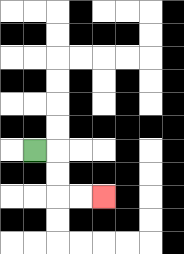{'start': '[1, 6]', 'end': '[4, 8]', 'path_directions': 'R,D,D,R,R', 'path_coordinates': '[[1, 6], [2, 6], [2, 7], [2, 8], [3, 8], [4, 8]]'}